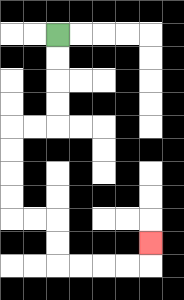{'start': '[2, 1]', 'end': '[6, 10]', 'path_directions': 'D,D,D,D,L,L,D,D,D,D,R,R,D,D,R,R,R,R,U', 'path_coordinates': '[[2, 1], [2, 2], [2, 3], [2, 4], [2, 5], [1, 5], [0, 5], [0, 6], [0, 7], [0, 8], [0, 9], [1, 9], [2, 9], [2, 10], [2, 11], [3, 11], [4, 11], [5, 11], [6, 11], [6, 10]]'}